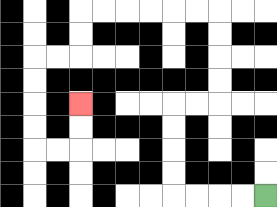{'start': '[11, 8]', 'end': '[3, 4]', 'path_directions': 'L,L,L,L,U,U,U,U,R,R,U,U,U,U,L,L,L,L,L,L,D,D,L,L,D,D,D,D,R,R,U,U', 'path_coordinates': '[[11, 8], [10, 8], [9, 8], [8, 8], [7, 8], [7, 7], [7, 6], [7, 5], [7, 4], [8, 4], [9, 4], [9, 3], [9, 2], [9, 1], [9, 0], [8, 0], [7, 0], [6, 0], [5, 0], [4, 0], [3, 0], [3, 1], [3, 2], [2, 2], [1, 2], [1, 3], [1, 4], [1, 5], [1, 6], [2, 6], [3, 6], [3, 5], [3, 4]]'}